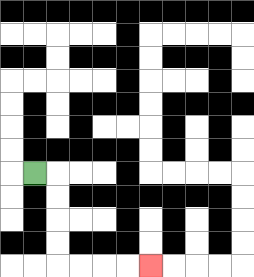{'start': '[1, 7]', 'end': '[6, 11]', 'path_directions': 'R,D,D,D,D,R,R,R,R', 'path_coordinates': '[[1, 7], [2, 7], [2, 8], [2, 9], [2, 10], [2, 11], [3, 11], [4, 11], [5, 11], [6, 11]]'}